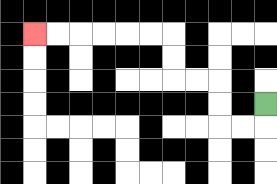{'start': '[11, 4]', 'end': '[1, 1]', 'path_directions': 'D,L,L,U,U,L,L,U,U,L,L,L,L,L,L', 'path_coordinates': '[[11, 4], [11, 5], [10, 5], [9, 5], [9, 4], [9, 3], [8, 3], [7, 3], [7, 2], [7, 1], [6, 1], [5, 1], [4, 1], [3, 1], [2, 1], [1, 1]]'}